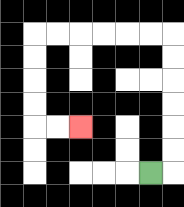{'start': '[6, 7]', 'end': '[3, 5]', 'path_directions': 'R,U,U,U,U,U,U,L,L,L,L,L,L,D,D,D,D,R,R', 'path_coordinates': '[[6, 7], [7, 7], [7, 6], [7, 5], [7, 4], [7, 3], [7, 2], [7, 1], [6, 1], [5, 1], [4, 1], [3, 1], [2, 1], [1, 1], [1, 2], [1, 3], [1, 4], [1, 5], [2, 5], [3, 5]]'}